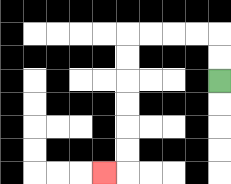{'start': '[9, 3]', 'end': '[4, 7]', 'path_directions': 'U,U,L,L,L,L,D,D,D,D,D,D,L', 'path_coordinates': '[[9, 3], [9, 2], [9, 1], [8, 1], [7, 1], [6, 1], [5, 1], [5, 2], [5, 3], [5, 4], [5, 5], [5, 6], [5, 7], [4, 7]]'}